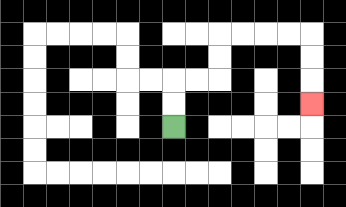{'start': '[7, 5]', 'end': '[13, 4]', 'path_directions': 'U,U,R,R,U,U,R,R,R,R,D,D,D', 'path_coordinates': '[[7, 5], [7, 4], [7, 3], [8, 3], [9, 3], [9, 2], [9, 1], [10, 1], [11, 1], [12, 1], [13, 1], [13, 2], [13, 3], [13, 4]]'}